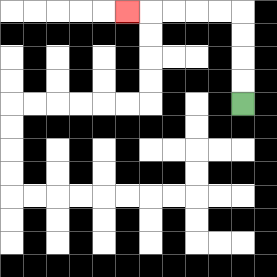{'start': '[10, 4]', 'end': '[5, 0]', 'path_directions': 'U,U,U,U,L,L,L,L,L', 'path_coordinates': '[[10, 4], [10, 3], [10, 2], [10, 1], [10, 0], [9, 0], [8, 0], [7, 0], [6, 0], [5, 0]]'}